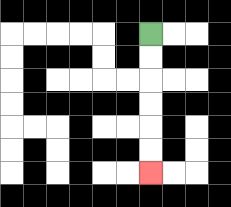{'start': '[6, 1]', 'end': '[6, 7]', 'path_directions': 'D,D,D,D,D,D', 'path_coordinates': '[[6, 1], [6, 2], [6, 3], [6, 4], [6, 5], [6, 6], [6, 7]]'}